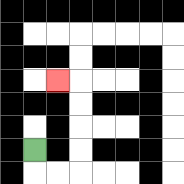{'start': '[1, 6]', 'end': '[2, 3]', 'path_directions': 'D,R,R,U,U,U,U,L', 'path_coordinates': '[[1, 6], [1, 7], [2, 7], [3, 7], [3, 6], [3, 5], [3, 4], [3, 3], [2, 3]]'}